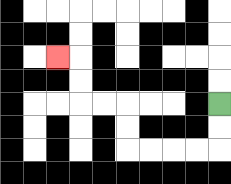{'start': '[9, 4]', 'end': '[2, 2]', 'path_directions': 'D,D,L,L,L,L,U,U,L,L,U,U,L', 'path_coordinates': '[[9, 4], [9, 5], [9, 6], [8, 6], [7, 6], [6, 6], [5, 6], [5, 5], [5, 4], [4, 4], [3, 4], [3, 3], [3, 2], [2, 2]]'}